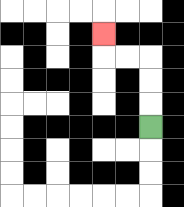{'start': '[6, 5]', 'end': '[4, 1]', 'path_directions': 'U,U,U,L,L,U', 'path_coordinates': '[[6, 5], [6, 4], [6, 3], [6, 2], [5, 2], [4, 2], [4, 1]]'}